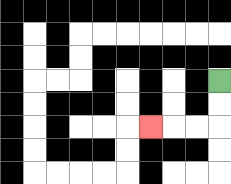{'start': '[9, 3]', 'end': '[6, 5]', 'path_directions': 'D,D,L,L,L', 'path_coordinates': '[[9, 3], [9, 4], [9, 5], [8, 5], [7, 5], [6, 5]]'}